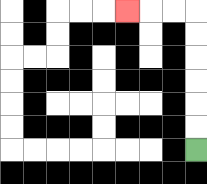{'start': '[8, 6]', 'end': '[5, 0]', 'path_directions': 'U,U,U,U,U,U,L,L,L', 'path_coordinates': '[[8, 6], [8, 5], [8, 4], [8, 3], [8, 2], [8, 1], [8, 0], [7, 0], [6, 0], [5, 0]]'}